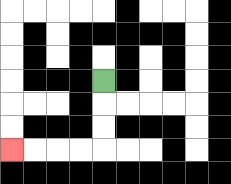{'start': '[4, 3]', 'end': '[0, 6]', 'path_directions': 'D,D,D,L,L,L,L', 'path_coordinates': '[[4, 3], [4, 4], [4, 5], [4, 6], [3, 6], [2, 6], [1, 6], [0, 6]]'}